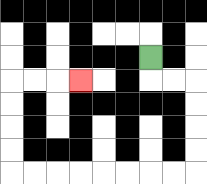{'start': '[6, 2]', 'end': '[3, 3]', 'path_directions': 'D,R,R,D,D,D,D,L,L,L,L,L,L,L,L,U,U,U,U,R,R,R', 'path_coordinates': '[[6, 2], [6, 3], [7, 3], [8, 3], [8, 4], [8, 5], [8, 6], [8, 7], [7, 7], [6, 7], [5, 7], [4, 7], [3, 7], [2, 7], [1, 7], [0, 7], [0, 6], [0, 5], [0, 4], [0, 3], [1, 3], [2, 3], [3, 3]]'}